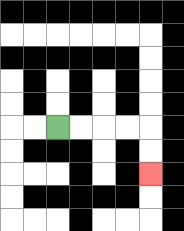{'start': '[2, 5]', 'end': '[6, 7]', 'path_directions': 'R,R,R,R,D,D', 'path_coordinates': '[[2, 5], [3, 5], [4, 5], [5, 5], [6, 5], [6, 6], [6, 7]]'}